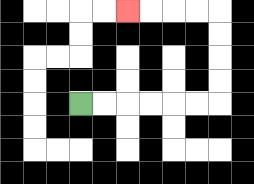{'start': '[3, 4]', 'end': '[5, 0]', 'path_directions': 'R,R,R,R,R,R,U,U,U,U,L,L,L,L', 'path_coordinates': '[[3, 4], [4, 4], [5, 4], [6, 4], [7, 4], [8, 4], [9, 4], [9, 3], [9, 2], [9, 1], [9, 0], [8, 0], [7, 0], [6, 0], [5, 0]]'}